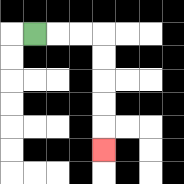{'start': '[1, 1]', 'end': '[4, 6]', 'path_directions': 'R,R,R,D,D,D,D,D', 'path_coordinates': '[[1, 1], [2, 1], [3, 1], [4, 1], [4, 2], [4, 3], [4, 4], [4, 5], [4, 6]]'}